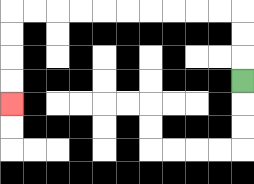{'start': '[10, 3]', 'end': '[0, 4]', 'path_directions': 'U,U,U,L,L,L,L,L,L,L,L,L,L,D,D,D,D', 'path_coordinates': '[[10, 3], [10, 2], [10, 1], [10, 0], [9, 0], [8, 0], [7, 0], [6, 0], [5, 0], [4, 0], [3, 0], [2, 0], [1, 0], [0, 0], [0, 1], [0, 2], [0, 3], [0, 4]]'}